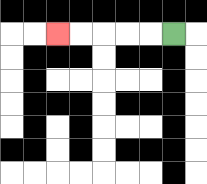{'start': '[7, 1]', 'end': '[2, 1]', 'path_directions': 'L,L,L,L,L', 'path_coordinates': '[[7, 1], [6, 1], [5, 1], [4, 1], [3, 1], [2, 1]]'}